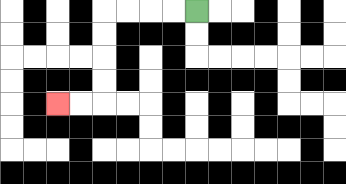{'start': '[8, 0]', 'end': '[2, 4]', 'path_directions': 'L,L,L,L,D,D,D,D,L,L', 'path_coordinates': '[[8, 0], [7, 0], [6, 0], [5, 0], [4, 0], [4, 1], [4, 2], [4, 3], [4, 4], [3, 4], [2, 4]]'}